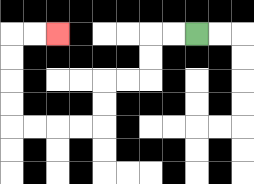{'start': '[8, 1]', 'end': '[2, 1]', 'path_directions': 'L,L,D,D,L,L,D,D,L,L,L,L,U,U,U,U,R,R', 'path_coordinates': '[[8, 1], [7, 1], [6, 1], [6, 2], [6, 3], [5, 3], [4, 3], [4, 4], [4, 5], [3, 5], [2, 5], [1, 5], [0, 5], [0, 4], [0, 3], [0, 2], [0, 1], [1, 1], [2, 1]]'}